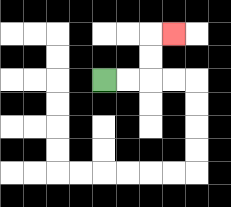{'start': '[4, 3]', 'end': '[7, 1]', 'path_directions': 'R,R,U,U,R', 'path_coordinates': '[[4, 3], [5, 3], [6, 3], [6, 2], [6, 1], [7, 1]]'}